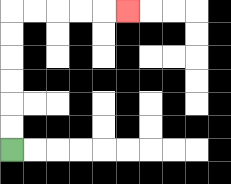{'start': '[0, 6]', 'end': '[5, 0]', 'path_directions': 'U,U,U,U,U,U,R,R,R,R,R', 'path_coordinates': '[[0, 6], [0, 5], [0, 4], [0, 3], [0, 2], [0, 1], [0, 0], [1, 0], [2, 0], [3, 0], [4, 0], [5, 0]]'}